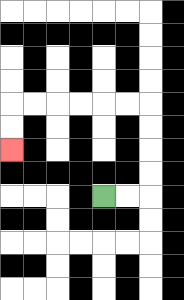{'start': '[4, 8]', 'end': '[0, 6]', 'path_directions': 'R,R,U,U,U,U,L,L,L,L,L,L,D,D', 'path_coordinates': '[[4, 8], [5, 8], [6, 8], [6, 7], [6, 6], [6, 5], [6, 4], [5, 4], [4, 4], [3, 4], [2, 4], [1, 4], [0, 4], [0, 5], [0, 6]]'}